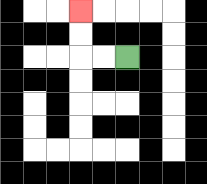{'start': '[5, 2]', 'end': '[3, 0]', 'path_directions': 'L,L,U,U', 'path_coordinates': '[[5, 2], [4, 2], [3, 2], [3, 1], [3, 0]]'}